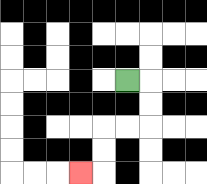{'start': '[5, 3]', 'end': '[3, 7]', 'path_directions': 'R,D,D,L,L,D,D,L', 'path_coordinates': '[[5, 3], [6, 3], [6, 4], [6, 5], [5, 5], [4, 5], [4, 6], [4, 7], [3, 7]]'}